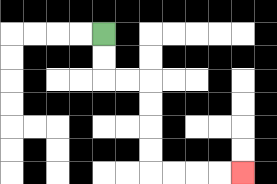{'start': '[4, 1]', 'end': '[10, 7]', 'path_directions': 'D,D,R,R,D,D,D,D,R,R,R,R', 'path_coordinates': '[[4, 1], [4, 2], [4, 3], [5, 3], [6, 3], [6, 4], [6, 5], [6, 6], [6, 7], [7, 7], [8, 7], [9, 7], [10, 7]]'}